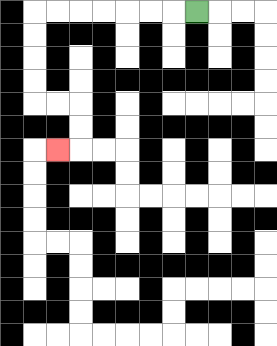{'start': '[8, 0]', 'end': '[2, 6]', 'path_directions': 'L,L,L,L,L,L,L,D,D,D,D,R,R,D,D,L', 'path_coordinates': '[[8, 0], [7, 0], [6, 0], [5, 0], [4, 0], [3, 0], [2, 0], [1, 0], [1, 1], [1, 2], [1, 3], [1, 4], [2, 4], [3, 4], [3, 5], [3, 6], [2, 6]]'}